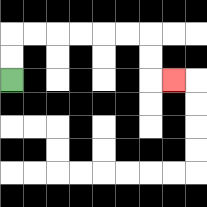{'start': '[0, 3]', 'end': '[7, 3]', 'path_directions': 'U,U,R,R,R,R,R,R,D,D,R', 'path_coordinates': '[[0, 3], [0, 2], [0, 1], [1, 1], [2, 1], [3, 1], [4, 1], [5, 1], [6, 1], [6, 2], [6, 3], [7, 3]]'}